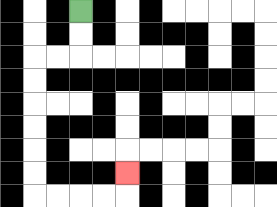{'start': '[3, 0]', 'end': '[5, 7]', 'path_directions': 'D,D,L,L,D,D,D,D,D,D,R,R,R,R,U', 'path_coordinates': '[[3, 0], [3, 1], [3, 2], [2, 2], [1, 2], [1, 3], [1, 4], [1, 5], [1, 6], [1, 7], [1, 8], [2, 8], [3, 8], [4, 8], [5, 8], [5, 7]]'}